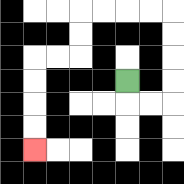{'start': '[5, 3]', 'end': '[1, 6]', 'path_directions': 'D,R,R,U,U,U,U,L,L,L,L,D,D,L,L,D,D,D,D', 'path_coordinates': '[[5, 3], [5, 4], [6, 4], [7, 4], [7, 3], [7, 2], [7, 1], [7, 0], [6, 0], [5, 0], [4, 0], [3, 0], [3, 1], [3, 2], [2, 2], [1, 2], [1, 3], [1, 4], [1, 5], [1, 6]]'}